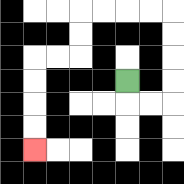{'start': '[5, 3]', 'end': '[1, 6]', 'path_directions': 'D,R,R,U,U,U,U,L,L,L,L,D,D,L,L,D,D,D,D', 'path_coordinates': '[[5, 3], [5, 4], [6, 4], [7, 4], [7, 3], [7, 2], [7, 1], [7, 0], [6, 0], [5, 0], [4, 0], [3, 0], [3, 1], [3, 2], [2, 2], [1, 2], [1, 3], [1, 4], [1, 5], [1, 6]]'}